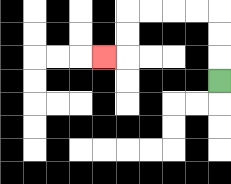{'start': '[9, 3]', 'end': '[4, 2]', 'path_directions': 'U,U,U,L,L,L,L,D,D,L', 'path_coordinates': '[[9, 3], [9, 2], [9, 1], [9, 0], [8, 0], [7, 0], [6, 0], [5, 0], [5, 1], [5, 2], [4, 2]]'}